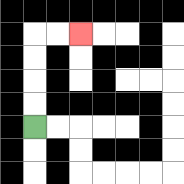{'start': '[1, 5]', 'end': '[3, 1]', 'path_directions': 'U,U,U,U,R,R', 'path_coordinates': '[[1, 5], [1, 4], [1, 3], [1, 2], [1, 1], [2, 1], [3, 1]]'}